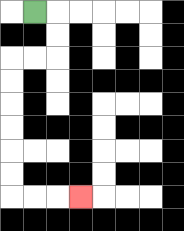{'start': '[1, 0]', 'end': '[3, 8]', 'path_directions': 'R,D,D,L,L,D,D,D,D,D,D,R,R,R', 'path_coordinates': '[[1, 0], [2, 0], [2, 1], [2, 2], [1, 2], [0, 2], [0, 3], [0, 4], [0, 5], [0, 6], [0, 7], [0, 8], [1, 8], [2, 8], [3, 8]]'}